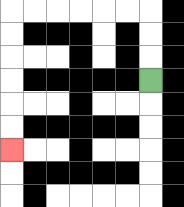{'start': '[6, 3]', 'end': '[0, 6]', 'path_directions': 'U,U,U,L,L,L,L,L,L,D,D,D,D,D,D', 'path_coordinates': '[[6, 3], [6, 2], [6, 1], [6, 0], [5, 0], [4, 0], [3, 0], [2, 0], [1, 0], [0, 0], [0, 1], [0, 2], [0, 3], [0, 4], [0, 5], [0, 6]]'}